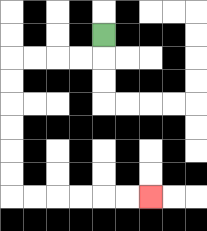{'start': '[4, 1]', 'end': '[6, 8]', 'path_directions': 'D,L,L,L,L,D,D,D,D,D,D,R,R,R,R,R,R', 'path_coordinates': '[[4, 1], [4, 2], [3, 2], [2, 2], [1, 2], [0, 2], [0, 3], [0, 4], [0, 5], [0, 6], [0, 7], [0, 8], [1, 8], [2, 8], [3, 8], [4, 8], [5, 8], [6, 8]]'}